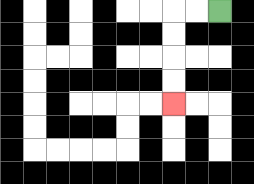{'start': '[9, 0]', 'end': '[7, 4]', 'path_directions': 'L,L,D,D,D,D', 'path_coordinates': '[[9, 0], [8, 0], [7, 0], [7, 1], [7, 2], [7, 3], [7, 4]]'}